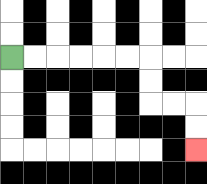{'start': '[0, 2]', 'end': '[8, 6]', 'path_directions': 'R,R,R,R,R,R,D,D,R,R,D,D', 'path_coordinates': '[[0, 2], [1, 2], [2, 2], [3, 2], [4, 2], [5, 2], [6, 2], [6, 3], [6, 4], [7, 4], [8, 4], [8, 5], [8, 6]]'}